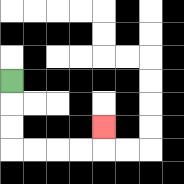{'start': '[0, 3]', 'end': '[4, 5]', 'path_directions': 'D,D,D,R,R,R,R,U', 'path_coordinates': '[[0, 3], [0, 4], [0, 5], [0, 6], [1, 6], [2, 6], [3, 6], [4, 6], [4, 5]]'}